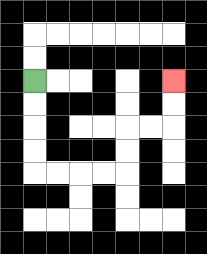{'start': '[1, 3]', 'end': '[7, 3]', 'path_directions': 'D,D,D,D,R,R,R,R,U,U,R,R,U,U', 'path_coordinates': '[[1, 3], [1, 4], [1, 5], [1, 6], [1, 7], [2, 7], [3, 7], [4, 7], [5, 7], [5, 6], [5, 5], [6, 5], [7, 5], [7, 4], [7, 3]]'}